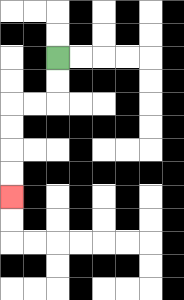{'start': '[2, 2]', 'end': '[0, 8]', 'path_directions': 'D,D,L,L,D,D,D,D', 'path_coordinates': '[[2, 2], [2, 3], [2, 4], [1, 4], [0, 4], [0, 5], [0, 6], [0, 7], [0, 8]]'}